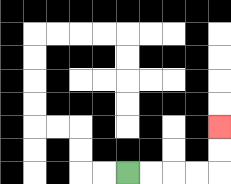{'start': '[5, 7]', 'end': '[9, 5]', 'path_directions': 'R,R,R,R,U,U', 'path_coordinates': '[[5, 7], [6, 7], [7, 7], [8, 7], [9, 7], [9, 6], [9, 5]]'}